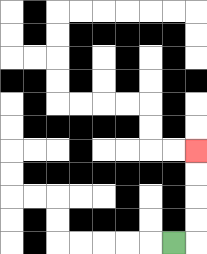{'start': '[7, 10]', 'end': '[8, 6]', 'path_directions': 'R,U,U,U,U', 'path_coordinates': '[[7, 10], [8, 10], [8, 9], [8, 8], [8, 7], [8, 6]]'}